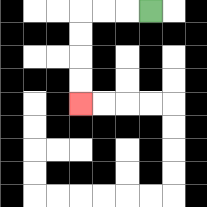{'start': '[6, 0]', 'end': '[3, 4]', 'path_directions': 'L,L,L,D,D,D,D', 'path_coordinates': '[[6, 0], [5, 0], [4, 0], [3, 0], [3, 1], [3, 2], [3, 3], [3, 4]]'}